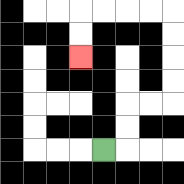{'start': '[4, 6]', 'end': '[3, 2]', 'path_directions': 'R,U,U,R,R,U,U,U,U,L,L,L,L,D,D', 'path_coordinates': '[[4, 6], [5, 6], [5, 5], [5, 4], [6, 4], [7, 4], [7, 3], [7, 2], [7, 1], [7, 0], [6, 0], [5, 0], [4, 0], [3, 0], [3, 1], [3, 2]]'}